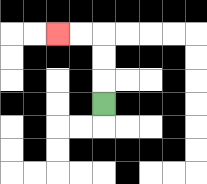{'start': '[4, 4]', 'end': '[2, 1]', 'path_directions': 'U,U,U,L,L', 'path_coordinates': '[[4, 4], [4, 3], [4, 2], [4, 1], [3, 1], [2, 1]]'}